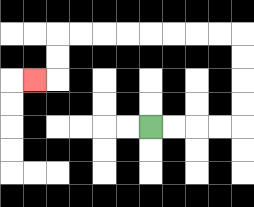{'start': '[6, 5]', 'end': '[1, 3]', 'path_directions': 'R,R,R,R,U,U,U,U,L,L,L,L,L,L,L,L,D,D,L', 'path_coordinates': '[[6, 5], [7, 5], [8, 5], [9, 5], [10, 5], [10, 4], [10, 3], [10, 2], [10, 1], [9, 1], [8, 1], [7, 1], [6, 1], [5, 1], [4, 1], [3, 1], [2, 1], [2, 2], [2, 3], [1, 3]]'}